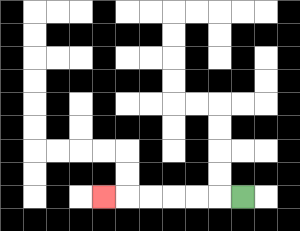{'start': '[10, 8]', 'end': '[4, 8]', 'path_directions': 'L,L,L,L,L,L', 'path_coordinates': '[[10, 8], [9, 8], [8, 8], [7, 8], [6, 8], [5, 8], [4, 8]]'}